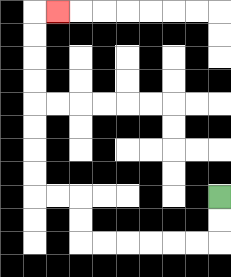{'start': '[9, 8]', 'end': '[2, 0]', 'path_directions': 'D,D,L,L,L,L,L,L,U,U,L,L,U,U,U,U,U,U,U,U,R', 'path_coordinates': '[[9, 8], [9, 9], [9, 10], [8, 10], [7, 10], [6, 10], [5, 10], [4, 10], [3, 10], [3, 9], [3, 8], [2, 8], [1, 8], [1, 7], [1, 6], [1, 5], [1, 4], [1, 3], [1, 2], [1, 1], [1, 0], [2, 0]]'}